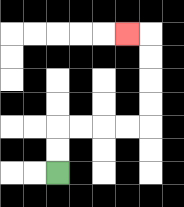{'start': '[2, 7]', 'end': '[5, 1]', 'path_directions': 'U,U,R,R,R,R,U,U,U,U,L', 'path_coordinates': '[[2, 7], [2, 6], [2, 5], [3, 5], [4, 5], [5, 5], [6, 5], [6, 4], [6, 3], [6, 2], [6, 1], [5, 1]]'}